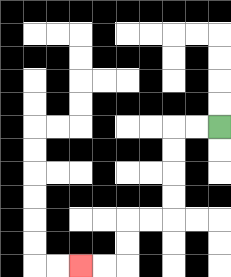{'start': '[9, 5]', 'end': '[3, 11]', 'path_directions': 'L,L,D,D,D,D,L,L,D,D,L,L', 'path_coordinates': '[[9, 5], [8, 5], [7, 5], [7, 6], [7, 7], [7, 8], [7, 9], [6, 9], [5, 9], [5, 10], [5, 11], [4, 11], [3, 11]]'}